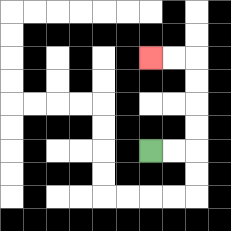{'start': '[6, 6]', 'end': '[6, 2]', 'path_directions': 'R,R,U,U,U,U,L,L', 'path_coordinates': '[[6, 6], [7, 6], [8, 6], [8, 5], [8, 4], [8, 3], [8, 2], [7, 2], [6, 2]]'}